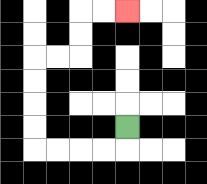{'start': '[5, 5]', 'end': '[5, 0]', 'path_directions': 'D,L,L,L,L,U,U,U,U,R,R,U,U,R,R', 'path_coordinates': '[[5, 5], [5, 6], [4, 6], [3, 6], [2, 6], [1, 6], [1, 5], [1, 4], [1, 3], [1, 2], [2, 2], [3, 2], [3, 1], [3, 0], [4, 0], [5, 0]]'}